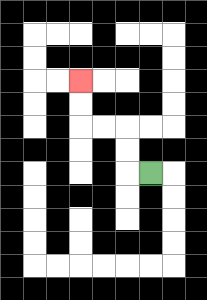{'start': '[6, 7]', 'end': '[3, 3]', 'path_directions': 'L,U,U,L,L,U,U', 'path_coordinates': '[[6, 7], [5, 7], [5, 6], [5, 5], [4, 5], [3, 5], [3, 4], [3, 3]]'}